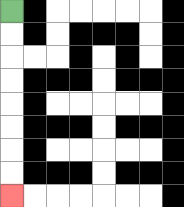{'start': '[0, 0]', 'end': '[0, 8]', 'path_directions': 'D,D,D,D,D,D,D,D', 'path_coordinates': '[[0, 0], [0, 1], [0, 2], [0, 3], [0, 4], [0, 5], [0, 6], [0, 7], [0, 8]]'}